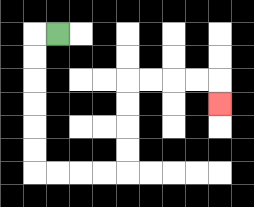{'start': '[2, 1]', 'end': '[9, 4]', 'path_directions': 'L,D,D,D,D,D,D,R,R,R,R,U,U,U,U,R,R,R,R,D', 'path_coordinates': '[[2, 1], [1, 1], [1, 2], [1, 3], [1, 4], [1, 5], [1, 6], [1, 7], [2, 7], [3, 7], [4, 7], [5, 7], [5, 6], [5, 5], [5, 4], [5, 3], [6, 3], [7, 3], [8, 3], [9, 3], [9, 4]]'}